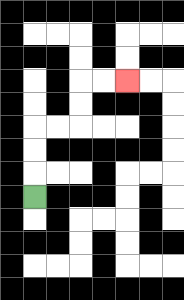{'start': '[1, 8]', 'end': '[5, 3]', 'path_directions': 'U,U,U,R,R,U,U,R,R', 'path_coordinates': '[[1, 8], [1, 7], [1, 6], [1, 5], [2, 5], [3, 5], [3, 4], [3, 3], [4, 3], [5, 3]]'}